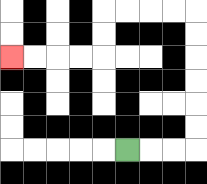{'start': '[5, 6]', 'end': '[0, 2]', 'path_directions': 'R,R,R,U,U,U,U,U,U,L,L,L,L,D,D,L,L,L,L', 'path_coordinates': '[[5, 6], [6, 6], [7, 6], [8, 6], [8, 5], [8, 4], [8, 3], [8, 2], [8, 1], [8, 0], [7, 0], [6, 0], [5, 0], [4, 0], [4, 1], [4, 2], [3, 2], [2, 2], [1, 2], [0, 2]]'}